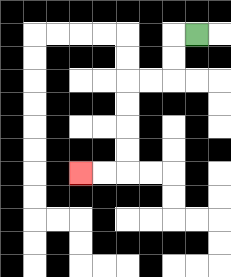{'start': '[8, 1]', 'end': '[3, 7]', 'path_directions': 'L,D,D,L,L,D,D,D,D,L,L', 'path_coordinates': '[[8, 1], [7, 1], [7, 2], [7, 3], [6, 3], [5, 3], [5, 4], [5, 5], [5, 6], [5, 7], [4, 7], [3, 7]]'}